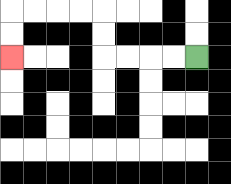{'start': '[8, 2]', 'end': '[0, 2]', 'path_directions': 'L,L,L,L,U,U,L,L,L,L,D,D', 'path_coordinates': '[[8, 2], [7, 2], [6, 2], [5, 2], [4, 2], [4, 1], [4, 0], [3, 0], [2, 0], [1, 0], [0, 0], [0, 1], [0, 2]]'}